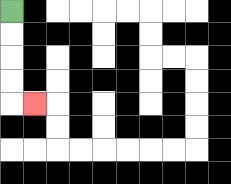{'start': '[0, 0]', 'end': '[1, 4]', 'path_directions': 'D,D,D,D,R', 'path_coordinates': '[[0, 0], [0, 1], [0, 2], [0, 3], [0, 4], [1, 4]]'}